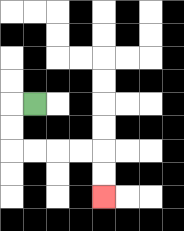{'start': '[1, 4]', 'end': '[4, 8]', 'path_directions': 'L,D,D,R,R,R,R,D,D', 'path_coordinates': '[[1, 4], [0, 4], [0, 5], [0, 6], [1, 6], [2, 6], [3, 6], [4, 6], [4, 7], [4, 8]]'}